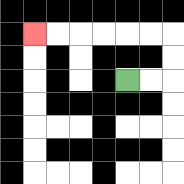{'start': '[5, 3]', 'end': '[1, 1]', 'path_directions': 'R,R,U,U,L,L,L,L,L,L', 'path_coordinates': '[[5, 3], [6, 3], [7, 3], [7, 2], [7, 1], [6, 1], [5, 1], [4, 1], [3, 1], [2, 1], [1, 1]]'}